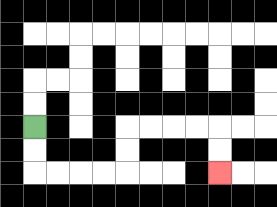{'start': '[1, 5]', 'end': '[9, 7]', 'path_directions': 'D,D,R,R,R,R,U,U,R,R,R,R,D,D', 'path_coordinates': '[[1, 5], [1, 6], [1, 7], [2, 7], [3, 7], [4, 7], [5, 7], [5, 6], [5, 5], [6, 5], [7, 5], [8, 5], [9, 5], [9, 6], [9, 7]]'}